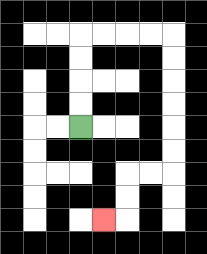{'start': '[3, 5]', 'end': '[4, 9]', 'path_directions': 'U,U,U,U,R,R,R,R,D,D,D,D,D,D,L,L,D,D,L', 'path_coordinates': '[[3, 5], [3, 4], [3, 3], [3, 2], [3, 1], [4, 1], [5, 1], [6, 1], [7, 1], [7, 2], [7, 3], [7, 4], [7, 5], [7, 6], [7, 7], [6, 7], [5, 7], [5, 8], [5, 9], [4, 9]]'}